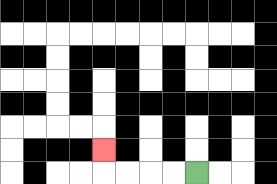{'start': '[8, 7]', 'end': '[4, 6]', 'path_directions': 'L,L,L,L,U', 'path_coordinates': '[[8, 7], [7, 7], [6, 7], [5, 7], [4, 7], [4, 6]]'}